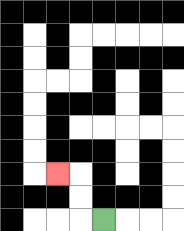{'start': '[4, 9]', 'end': '[2, 7]', 'path_directions': 'L,U,U,L', 'path_coordinates': '[[4, 9], [3, 9], [3, 8], [3, 7], [2, 7]]'}